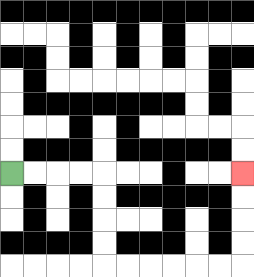{'start': '[0, 7]', 'end': '[10, 7]', 'path_directions': 'R,R,R,R,D,D,D,D,R,R,R,R,R,R,U,U,U,U', 'path_coordinates': '[[0, 7], [1, 7], [2, 7], [3, 7], [4, 7], [4, 8], [4, 9], [4, 10], [4, 11], [5, 11], [6, 11], [7, 11], [8, 11], [9, 11], [10, 11], [10, 10], [10, 9], [10, 8], [10, 7]]'}